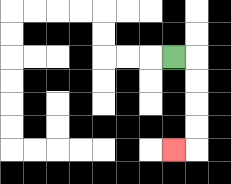{'start': '[7, 2]', 'end': '[7, 6]', 'path_directions': 'R,D,D,D,D,L', 'path_coordinates': '[[7, 2], [8, 2], [8, 3], [8, 4], [8, 5], [8, 6], [7, 6]]'}